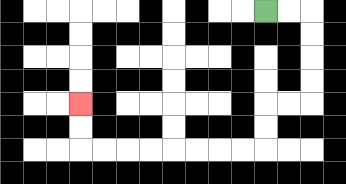{'start': '[11, 0]', 'end': '[3, 4]', 'path_directions': 'R,R,D,D,D,D,L,L,D,D,L,L,L,L,L,L,L,L,U,U', 'path_coordinates': '[[11, 0], [12, 0], [13, 0], [13, 1], [13, 2], [13, 3], [13, 4], [12, 4], [11, 4], [11, 5], [11, 6], [10, 6], [9, 6], [8, 6], [7, 6], [6, 6], [5, 6], [4, 6], [3, 6], [3, 5], [3, 4]]'}